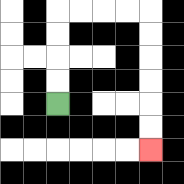{'start': '[2, 4]', 'end': '[6, 6]', 'path_directions': 'U,U,U,U,R,R,R,R,D,D,D,D,D,D', 'path_coordinates': '[[2, 4], [2, 3], [2, 2], [2, 1], [2, 0], [3, 0], [4, 0], [5, 0], [6, 0], [6, 1], [6, 2], [6, 3], [6, 4], [6, 5], [6, 6]]'}